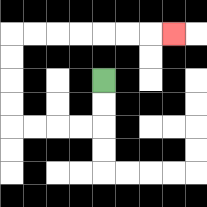{'start': '[4, 3]', 'end': '[7, 1]', 'path_directions': 'D,D,L,L,L,L,U,U,U,U,R,R,R,R,R,R,R', 'path_coordinates': '[[4, 3], [4, 4], [4, 5], [3, 5], [2, 5], [1, 5], [0, 5], [0, 4], [0, 3], [0, 2], [0, 1], [1, 1], [2, 1], [3, 1], [4, 1], [5, 1], [6, 1], [7, 1]]'}